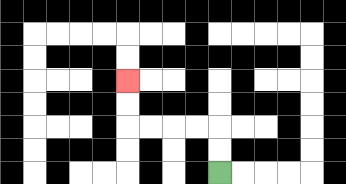{'start': '[9, 7]', 'end': '[5, 3]', 'path_directions': 'U,U,L,L,L,L,U,U', 'path_coordinates': '[[9, 7], [9, 6], [9, 5], [8, 5], [7, 5], [6, 5], [5, 5], [5, 4], [5, 3]]'}